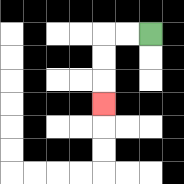{'start': '[6, 1]', 'end': '[4, 4]', 'path_directions': 'L,L,D,D,D', 'path_coordinates': '[[6, 1], [5, 1], [4, 1], [4, 2], [4, 3], [4, 4]]'}